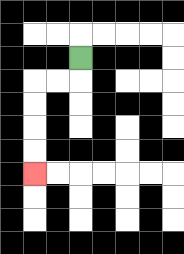{'start': '[3, 2]', 'end': '[1, 7]', 'path_directions': 'D,L,L,D,D,D,D', 'path_coordinates': '[[3, 2], [3, 3], [2, 3], [1, 3], [1, 4], [1, 5], [1, 6], [1, 7]]'}